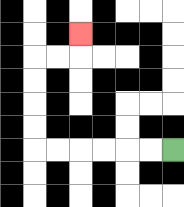{'start': '[7, 6]', 'end': '[3, 1]', 'path_directions': 'L,L,L,L,L,L,U,U,U,U,R,R,U', 'path_coordinates': '[[7, 6], [6, 6], [5, 6], [4, 6], [3, 6], [2, 6], [1, 6], [1, 5], [1, 4], [1, 3], [1, 2], [2, 2], [3, 2], [3, 1]]'}